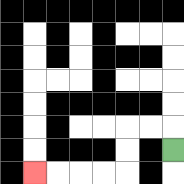{'start': '[7, 6]', 'end': '[1, 7]', 'path_directions': 'U,L,L,D,D,L,L,L,L', 'path_coordinates': '[[7, 6], [7, 5], [6, 5], [5, 5], [5, 6], [5, 7], [4, 7], [3, 7], [2, 7], [1, 7]]'}